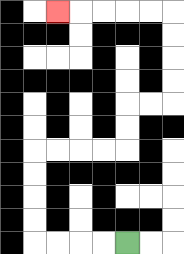{'start': '[5, 10]', 'end': '[2, 0]', 'path_directions': 'L,L,L,L,U,U,U,U,R,R,R,R,U,U,R,R,U,U,U,U,L,L,L,L,L', 'path_coordinates': '[[5, 10], [4, 10], [3, 10], [2, 10], [1, 10], [1, 9], [1, 8], [1, 7], [1, 6], [2, 6], [3, 6], [4, 6], [5, 6], [5, 5], [5, 4], [6, 4], [7, 4], [7, 3], [7, 2], [7, 1], [7, 0], [6, 0], [5, 0], [4, 0], [3, 0], [2, 0]]'}